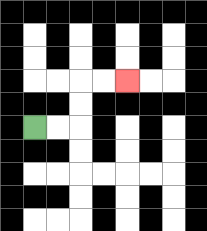{'start': '[1, 5]', 'end': '[5, 3]', 'path_directions': 'R,R,U,U,R,R', 'path_coordinates': '[[1, 5], [2, 5], [3, 5], [3, 4], [3, 3], [4, 3], [5, 3]]'}